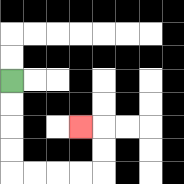{'start': '[0, 3]', 'end': '[3, 5]', 'path_directions': 'D,D,D,D,R,R,R,R,U,U,L', 'path_coordinates': '[[0, 3], [0, 4], [0, 5], [0, 6], [0, 7], [1, 7], [2, 7], [3, 7], [4, 7], [4, 6], [4, 5], [3, 5]]'}